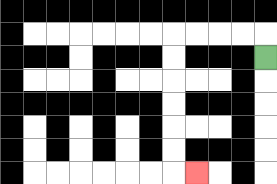{'start': '[11, 2]', 'end': '[8, 7]', 'path_directions': 'U,L,L,L,L,D,D,D,D,D,D,R', 'path_coordinates': '[[11, 2], [11, 1], [10, 1], [9, 1], [8, 1], [7, 1], [7, 2], [7, 3], [7, 4], [7, 5], [7, 6], [7, 7], [8, 7]]'}